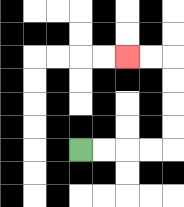{'start': '[3, 6]', 'end': '[5, 2]', 'path_directions': 'R,R,R,R,U,U,U,U,L,L', 'path_coordinates': '[[3, 6], [4, 6], [5, 6], [6, 6], [7, 6], [7, 5], [7, 4], [7, 3], [7, 2], [6, 2], [5, 2]]'}